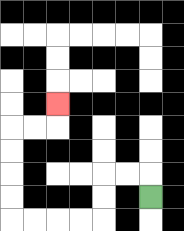{'start': '[6, 8]', 'end': '[2, 4]', 'path_directions': 'U,L,L,D,D,L,L,L,L,U,U,U,U,R,R,U', 'path_coordinates': '[[6, 8], [6, 7], [5, 7], [4, 7], [4, 8], [4, 9], [3, 9], [2, 9], [1, 9], [0, 9], [0, 8], [0, 7], [0, 6], [0, 5], [1, 5], [2, 5], [2, 4]]'}